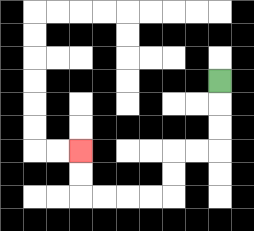{'start': '[9, 3]', 'end': '[3, 6]', 'path_directions': 'D,D,D,L,L,D,D,L,L,L,L,U,U', 'path_coordinates': '[[9, 3], [9, 4], [9, 5], [9, 6], [8, 6], [7, 6], [7, 7], [7, 8], [6, 8], [5, 8], [4, 8], [3, 8], [3, 7], [3, 6]]'}